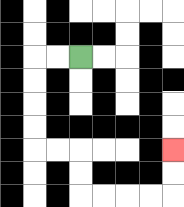{'start': '[3, 2]', 'end': '[7, 6]', 'path_directions': 'L,L,D,D,D,D,R,R,D,D,R,R,R,R,U,U', 'path_coordinates': '[[3, 2], [2, 2], [1, 2], [1, 3], [1, 4], [1, 5], [1, 6], [2, 6], [3, 6], [3, 7], [3, 8], [4, 8], [5, 8], [6, 8], [7, 8], [7, 7], [7, 6]]'}